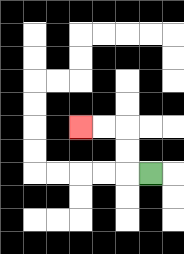{'start': '[6, 7]', 'end': '[3, 5]', 'path_directions': 'L,U,U,L,L', 'path_coordinates': '[[6, 7], [5, 7], [5, 6], [5, 5], [4, 5], [3, 5]]'}